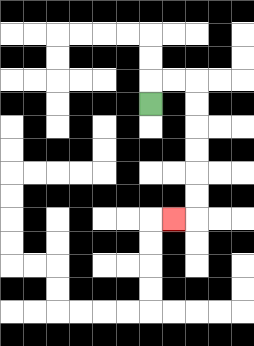{'start': '[6, 4]', 'end': '[7, 9]', 'path_directions': 'U,R,R,D,D,D,D,D,D,L', 'path_coordinates': '[[6, 4], [6, 3], [7, 3], [8, 3], [8, 4], [8, 5], [8, 6], [8, 7], [8, 8], [8, 9], [7, 9]]'}